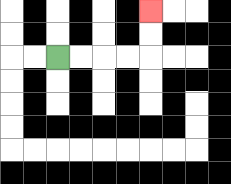{'start': '[2, 2]', 'end': '[6, 0]', 'path_directions': 'R,R,R,R,U,U', 'path_coordinates': '[[2, 2], [3, 2], [4, 2], [5, 2], [6, 2], [6, 1], [6, 0]]'}